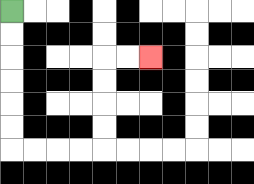{'start': '[0, 0]', 'end': '[6, 2]', 'path_directions': 'D,D,D,D,D,D,R,R,R,R,U,U,U,U,R,R', 'path_coordinates': '[[0, 0], [0, 1], [0, 2], [0, 3], [0, 4], [0, 5], [0, 6], [1, 6], [2, 6], [3, 6], [4, 6], [4, 5], [4, 4], [4, 3], [4, 2], [5, 2], [6, 2]]'}